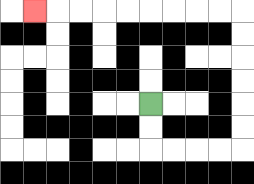{'start': '[6, 4]', 'end': '[1, 0]', 'path_directions': 'D,D,R,R,R,R,U,U,U,U,U,U,L,L,L,L,L,L,L,L,L', 'path_coordinates': '[[6, 4], [6, 5], [6, 6], [7, 6], [8, 6], [9, 6], [10, 6], [10, 5], [10, 4], [10, 3], [10, 2], [10, 1], [10, 0], [9, 0], [8, 0], [7, 0], [6, 0], [5, 0], [4, 0], [3, 0], [2, 0], [1, 0]]'}